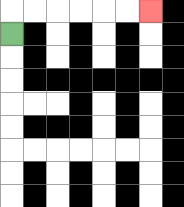{'start': '[0, 1]', 'end': '[6, 0]', 'path_directions': 'U,R,R,R,R,R,R', 'path_coordinates': '[[0, 1], [0, 0], [1, 0], [2, 0], [3, 0], [4, 0], [5, 0], [6, 0]]'}